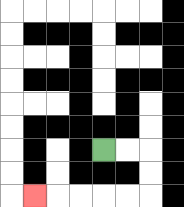{'start': '[4, 6]', 'end': '[1, 8]', 'path_directions': 'R,R,D,D,L,L,L,L,L', 'path_coordinates': '[[4, 6], [5, 6], [6, 6], [6, 7], [6, 8], [5, 8], [4, 8], [3, 8], [2, 8], [1, 8]]'}